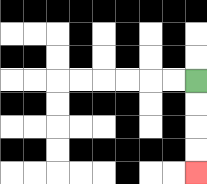{'start': '[8, 3]', 'end': '[8, 7]', 'path_directions': 'D,D,D,D', 'path_coordinates': '[[8, 3], [8, 4], [8, 5], [8, 6], [8, 7]]'}